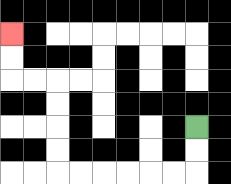{'start': '[8, 5]', 'end': '[0, 1]', 'path_directions': 'D,D,L,L,L,L,L,L,U,U,U,U,L,L,U,U', 'path_coordinates': '[[8, 5], [8, 6], [8, 7], [7, 7], [6, 7], [5, 7], [4, 7], [3, 7], [2, 7], [2, 6], [2, 5], [2, 4], [2, 3], [1, 3], [0, 3], [0, 2], [0, 1]]'}